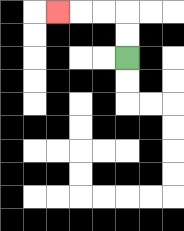{'start': '[5, 2]', 'end': '[2, 0]', 'path_directions': 'U,U,L,L,L', 'path_coordinates': '[[5, 2], [5, 1], [5, 0], [4, 0], [3, 0], [2, 0]]'}